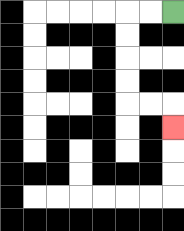{'start': '[7, 0]', 'end': '[7, 5]', 'path_directions': 'L,L,D,D,D,D,R,R,D', 'path_coordinates': '[[7, 0], [6, 0], [5, 0], [5, 1], [5, 2], [5, 3], [5, 4], [6, 4], [7, 4], [7, 5]]'}